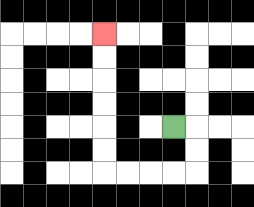{'start': '[7, 5]', 'end': '[4, 1]', 'path_directions': 'R,D,D,L,L,L,L,U,U,U,U,U,U', 'path_coordinates': '[[7, 5], [8, 5], [8, 6], [8, 7], [7, 7], [6, 7], [5, 7], [4, 7], [4, 6], [4, 5], [4, 4], [4, 3], [4, 2], [4, 1]]'}